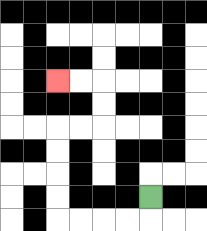{'start': '[6, 8]', 'end': '[2, 3]', 'path_directions': 'D,L,L,L,L,U,U,U,U,R,R,U,U,L,L', 'path_coordinates': '[[6, 8], [6, 9], [5, 9], [4, 9], [3, 9], [2, 9], [2, 8], [2, 7], [2, 6], [2, 5], [3, 5], [4, 5], [4, 4], [4, 3], [3, 3], [2, 3]]'}